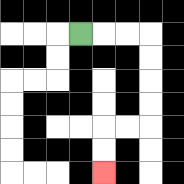{'start': '[3, 1]', 'end': '[4, 7]', 'path_directions': 'R,R,R,D,D,D,D,L,L,D,D', 'path_coordinates': '[[3, 1], [4, 1], [5, 1], [6, 1], [6, 2], [6, 3], [6, 4], [6, 5], [5, 5], [4, 5], [4, 6], [4, 7]]'}